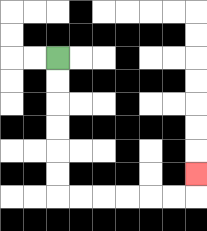{'start': '[2, 2]', 'end': '[8, 7]', 'path_directions': 'D,D,D,D,D,D,R,R,R,R,R,R,U', 'path_coordinates': '[[2, 2], [2, 3], [2, 4], [2, 5], [2, 6], [2, 7], [2, 8], [3, 8], [4, 8], [5, 8], [6, 8], [7, 8], [8, 8], [8, 7]]'}